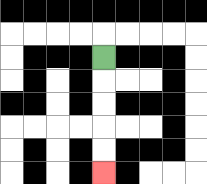{'start': '[4, 2]', 'end': '[4, 7]', 'path_directions': 'D,D,D,D,D', 'path_coordinates': '[[4, 2], [4, 3], [4, 4], [4, 5], [4, 6], [4, 7]]'}